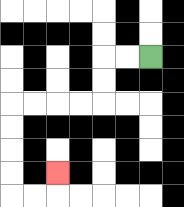{'start': '[6, 2]', 'end': '[2, 7]', 'path_directions': 'L,L,D,D,L,L,L,L,D,D,D,D,R,R,U', 'path_coordinates': '[[6, 2], [5, 2], [4, 2], [4, 3], [4, 4], [3, 4], [2, 4], [1, 4], [0, 4], [0, 5], [0, 6], [0, 7], [0, 8], [1, 8], [2, 8], [2, 7]]'}